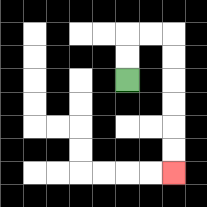{'start': '[5, 3]', 'end': '[7, 7]', 'path_directions': 'U,U,R,R,D,D,D,D,D,D', 'path_coordinates': '[[5, 3], [5, 2], [5, 1], [6, 1], [7, 1], [7, 2], [7, 3], [7, 4], [7, 5], [7, 6], [7, 7]]'}